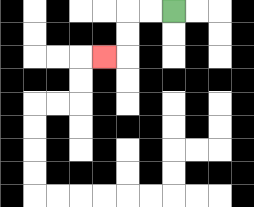{'start': '[7, 0]', 'end': '[4, 2]', 'path_directions': 'L,L,D,D,L', 'path_coordinates': '[[7, 0], [6, 0], [5, 0], [5, 1], [5, 2], [4, 2]]'}